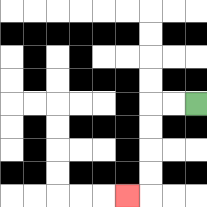{'start': '[8, 4]', 'end': '[5, 8]', 'path_directions': 'L,L,D,D,D,D,L', 'path_coordinates': '[[8, 4], [7, 4], [6, 4], [6, 5], [6, 6], [6, 7], [6, 8], [5, 8]]'}